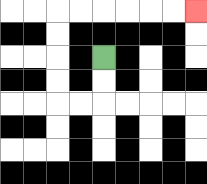{'start': '[4, 2]', 'end': '[8, 0]', 'path_directions': 'D,D,L,L,U,U,U,U,R,R,R,R,R,R', 'path_coordinates': '[[4, 2], [4, 3], [4, 4], [3, 4], [2, 4], [2, 3], [2, 2], [2, 1], [2, 0], [3, 0], [4, 0], [5, 0], [6, 0], [7, 0], [8, 0]]'}